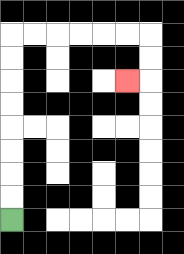{'start': '[0, 9]', 'end': '[5, 3]', 'path_directions': 'U,U,U,U,U,U,U,U,R,R,R,R,R,R,D,D,L', 'path_coordinates': '[[0, 9], [0, 8], [0, 7], [0, 6], [0, 5], [0, 4], [0, 3], [0, 2], [0, 1], [1, 1], [2, 1], [3, 1], [4, 1], [5, 1], [6, 1], [6, 2], [6, 3], [5, 3]]'}